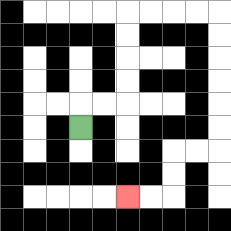{'start': '[3, 5]', 'end': '[5, 8]', 'path_directions': 'U,R,R,U,U,U,U,R,R,R,R,D,D,D,D,D,D,L,L,D,D,L,L', 'path_coordinates': '[[3, 5], [3, 4], [4, 4], [5, 4], [5, 3], [5, 2], [5, 1], [5, 0], [6, 0], [7, 0], [8, 0], [9, 0], [9, 1], [9, 2], [9, 3], [9, 4], [9, 5], [9, 6], [8, 6], [7, 6], [7, 7], [7, 8], [6, 8], [5, 8]]'}